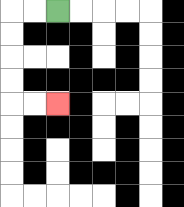{'start': '[2, 0]', 'end': '[2, 4]', 'path_directions': 'L,L,D,D,D,D,R,R', 'path_coordinates': '[[2, 0], [1, 0], [0, 0], [0, 1], [0, 2], [0, 3], [0, 4], [1, 4], [2, 4]]'}